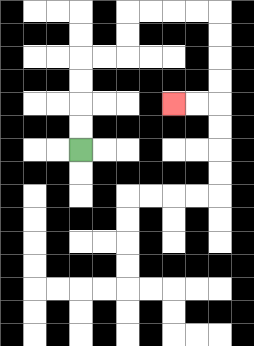{'start': '[3, 6]', 'end': '[7, 4]', 'path_directions': 'U,U,U,U,R,R,U,U,R,R,R,R,D,D,D,D,L,L', 'path_coordinates': '[[3, 6], [3, 5], [3, 4], [3, 3], [3, 2], [4, 2], [5, 2], [5, 1], [5, 0], [6, 0], [7, 0], [8, 0], [9, 0], [9, 1], [9, 2], [9, 3], [9, 4], [8, 4], [7, 4]]'}